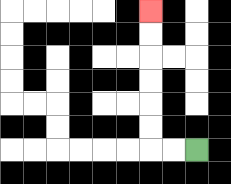{'start': '[8, 6]', 'end': '[6, 0]', 'path_directions': 'L,L,U,U,U,U,U,U', 'path_coordinates': '[[8, 6], [7, 6], [6, 6], [6, 5], [6, 4], [6, 3], [6, 2], [6, 1], [6, 0]]'}